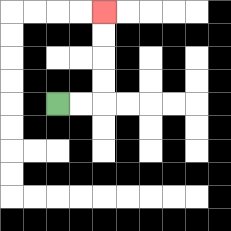{'start': '[2, 4]', 'end': '[4, 0]', 'path_directions': 'R,R,U,U,U,U', 'path_coordinates': '[[2, 4], [3, 4], [4, 4], [4, 3], [4, 2], [4, 1], [4, 0]]'}